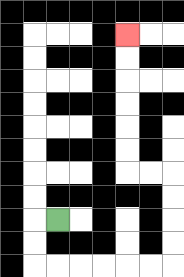{'start': '[2, 9]', 'end': '[5, 1]', 'path_directions': 'L,D,D,R,R,R,R,R,R,U,U,U,U,L,L,U,U,U,U,U,U', 'path_coordinates': '[[2, 9], [1, 9], [1, 10], [1, 11], [2, 11], [3, 11], [4, 11], [5, 11], [6, 11], [7, 11], [7, 10], [7, 9], [7, 8], [7, 7], [6, 7], [5, 7], [5, 6], [5, 5], [5, 4], [5, 3], [5, 2], [5, 1]]'}